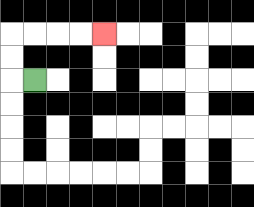{'start': '[1, 3]', 'end': '[4, 1]', 'path_directions': 'L,U,U,R,R,R,R', 'path_coordinates': '[[1, 3], [0, 3], [0, 2], [0, 1], [1, 1], [2, 1], [3, 1], [4, 1]]'}